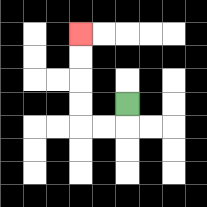{'start': '[5, 4]', 'end': '[3, 1]', 'path_directions': 'D,L,L,U,U,U,U', 'path_coordinates': '[[5, 4], [5, 5], [4, 5], [3, 5], [3, 4], [3, 3], [3, 2], [3, 1]]'}